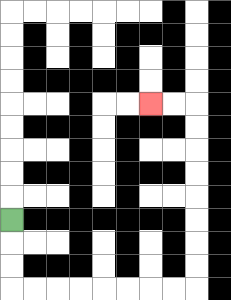{'start': '[0, 9]', 'end': '[6, 4]', 'path_directions': 'D,D,D,R,R,R,R,R,R,R,R,U,U,U,U,U,U,U,U,L,L', 'path_coordinates': '[[0, 9], [0, 10], [0, 11], [0, 12], [1, 12], [2, 12], [3, 12], [4, 12], [5, 12], [6, 12], [7, 12], [8, 12], [8, 11], [8, 10], [8, 9], [8, 8], [8, 7], [8, 6], [8, 5], [8, 4], [7, 4], [6, 4]]'}